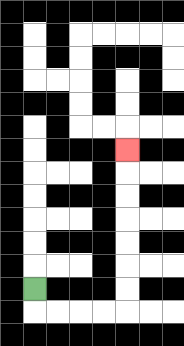{'start': '[1, 12]', 'end': '[5, 6]', 'path_directions': 'D,R,R,R,R,U,U,U,U,U,U,U', 'path_coordinates': '[[1, 12], [1, 13], [2, 13], [3, 13], [4, 13], [5, 13], [5, 12], [5, 11], [5, 10], [5, 9], [5, 8], [5, 7], [5, 6]]'}